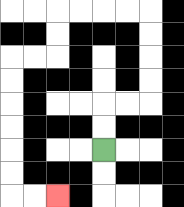{'start': '[4, 6]', 'end': '[2, 8]', 'path_directions': 'U,U,R,R,U,U,U,U,L,L,L,L,D,D,L,L,D,D,D,D,D,D,R,R', 'path_coordinates': '[[4, 6], [4, 5], [4, 4], [5, 4], [6, 4], [6, 3], [6, 2], [6, 1], [6, 0], [5, 0], [4, 0], [3, 0], [2, 0], [2, 1], [2, 2], [1, 2], [0, 2], [0, 3], [0, 4], [0, 5], [0, 6], [0, 7], [0, 8], [1, 8], [2, 8]]'}